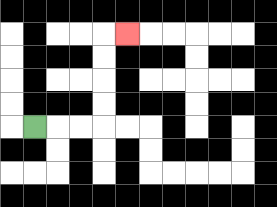{'start': '[1, 5]', 'end': '[5, 1]', 'path_directions': 'R,R,R,U,U,U,U,R', 'path_coordinates': '[[1, 5], [2, 5], [3, 5], [4, 5], [4, 4], [4, 3], [4, 2], [4, 1], [5, 1]]'}